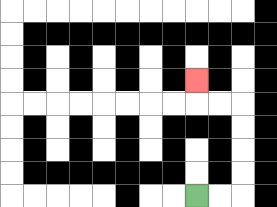{'start': '[8, 8]', 'end': '[8, 3]', 'path_directions': 'R,R,U,U,U,U,L,L,U', 'path_coordinates': '[[8, 8], [9, 8], [10, 8], [10, 7], [10, 6], [10, 5], [10, 4], [9, 4], [8, 4], [8, 3]]'}